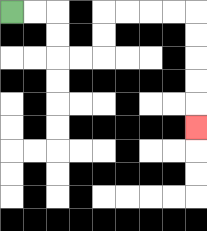{'start': '[0, 0]', 'end': '[8, 5]', 'path_directions': 'R,R,D,D,R,R,U,U,R,R,R,R,D,D,D,D,D', 'path_coordinates': '[[0, 0], [1, 0], [2, 0], [2, 1], [2, 2], [3, 2], [4, 2], [4, 1], [4, 0], [5, 0], [6, 0], [7, 0], [8, 0], [8, 1], [8, 2], [8, 3], [8, 4], [8, 5]]'}